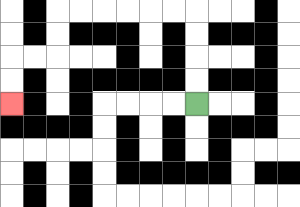{'start': '[8, 4]', 'end': '[0, 4]', 'path_directions': 'U,U,U,U,L,L,L,L,L,L,D,D,L,L,D,D', 'path_coordinates': '[[8, 4], [8, 3], [8, 2], [8, 1], [8, 0], [7, 0], [6, 0], [5, 0], [4, 0], [3, 0], [2, 0], [2, 1], [2, 2], [1, 2], [0, 2], [0, 3], [0, 4]]'}